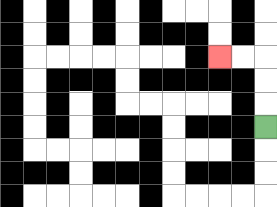{'start': '[11, 5]', 'end': '[9, 2]', 'path_directions': 'U,U,U,L,L', 'path_coordinates': '[[11, 5], [11, 4], [11, 3], [11, 2], [10, 2], [9, 2]]'}